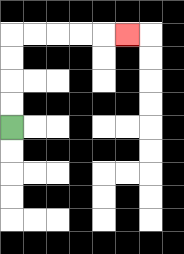{'start': '[0, 5]', 'end': '[5, 1]', 'path_directions': 'U,U,U,U,R,R,R,R,R', 'path_coordinates': '[[0, 5], [0, 4], [0, 3], [0, 2], [0, 1], [1, 1], [2, 1], [3, 1], [4, 1], [5, 1]]'}